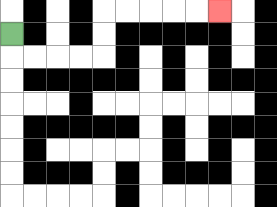{'start': '[0, 1]', 'end': '[9, 0]', 'path_directions': 'D,R,R,R,R,U,U,R,R,R,R,R', 'path_coordinates': '[[0, 1], [0, 2], [1, 2], [2, 2], [3, 2], [4, 2], [4, 1], [4, 0], [5, 0], [6, 0], [7, 0], [8, 0], [9, 0]]'}